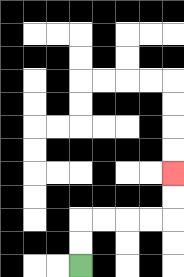{'start': '[3, 11]', 'end': '[7, 7]', 'path_directions': 'U,U,R,R,R,R,U,U', 'path_coordinates': '[[3, 11], [3, 10], [3, 9], [4, 9], [5, 9], [6, 9], [7, 9], [7, 8], [7, 7]]'}